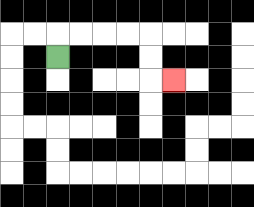{'start': '[2, 2]', 'end': '[7, 3]', 'path_directions': 'U,R,R,R,R,D,D,R', 'path_coordinates': '[[2, 2], [2, 1], [3, 1], [4, 1], [5, 1], [6, 1], [6, 2], [6, 3], [7, 3]]'}